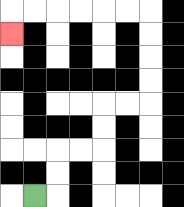{'start': '[1, 8]', 'end': '[0, 1]', 'path_directions': 'R,U,U,R,R,U,U,R,R,U,U,U,U,L,L,L,L,L,L,D', 'path_coordinates': '[[1, 8], [2, 8], [2, 7], [2, 6], [3, 6], [4, 6], [4, 5], [4, 4], [5, 4], [6, 4], [6, 3], [6, 2], [6, 1], [6, 0], [5, 0], [4, 0], [3, 0], [2, 0], [1, 0], [0, 0], [0, 1]]'}